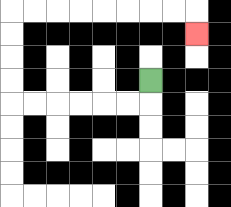{'start': '[6, 3]', 'end': '[8, 1]', 'path_directions': 'D,L,L,L,L,L,L,U,U,U,U,R,R,R,R,R,R,R,R,D', 'path_coordinates': '[[6, 3], [6, 4], [5, 4], [4, 4], [3, 4], [2, 4], [1, 4], [0, 4], [0, 3], [0, 2], [0, 1], [0, 0], [1, 0], [2, 0], [3, 0], [4, 0], [5, 0], [6, 0], [7, 0], [8, 0], [8, 1]]'}